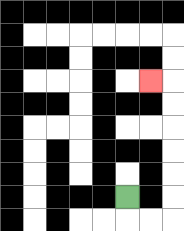{'start': '[5, 8]', 'end': '[6, 3]', 'path_directions': 'D,R,R,U,U,U,U,U,U,L', 'path_coordinates': '[[5, 8], [5, 9], [6, 9], [7, 9], [7, 8], [7, 7], [7, 6], [7, 5], [7, 4], [7, 3], [6, 3]]'}